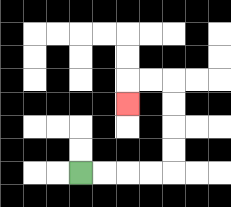{'start': '[3, 7]', 'end': '[5, 4]', 'path_directions': 'R,R,R,R,U,U,U,U,L,L,D', 'path_coordinates': '[[3, 7], [4, 7], [5, 7], [6, 7], [7, 7], [7, 6], [7, 5], [7, 4], [7, 3], [6, 3], [5, 3], [5, 4]]'}